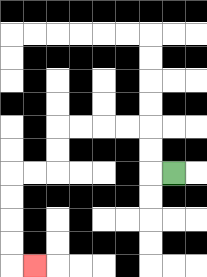{'start': '[7, 7]', 'end': '[1, 11]', 'path_directions': 'L,U,U,L,L,L,L,D,D,L,L,D,D,D,D,R', 'path_coordinates': '[[7, 7], [6, 7], [6, 6], [6, 5], [5, 5], [4, 5], [3, 5], [2, 5], [2, 6], [2, 7], [1, 7], [0, 7], [0, 8], [0, 9], [0, 10], [0, 11], [1, 11]]'}